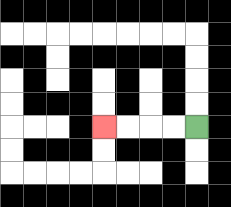{'start': '[8, 5]', 'end': '[4, 5]', 'path_directions': 'L,L,L,L', 'path_coordinates': '[[8, 5], [7, 5], [6, 5], [5, 5], [4, 5]]'}